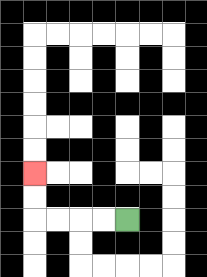{'start': '[5, 9]', 'end': '[1, 7]', 'path_directions': 'L,L,L,L,U,U', 'path_coordinates': '[[5, 9], [4, 9], [3, 9], [2, 9], [1, 9], [1, 8], [1, 7]]'}